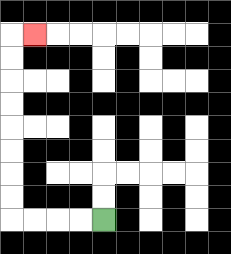{'start': '[4, 9]', 'end': '[1, 1]', 'path_directions': 'L,L,L,L,U,U,U,U,U,U,U,U,R', 'path_coordinates': '[[4, 9], [3, 9], [2, 9], [1, 9], [0, 9], [0, 8], [0, 7], [0, 6], [0, 5], [0, 4], [0, 3], [0, 2], [0, 1], [1, 1]]'}